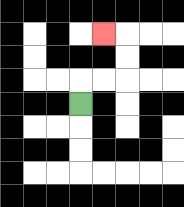{'start': '[3, 4]', 'end': '[4, 1]', 'path_directions': 'U,R,R,U,U,L', 'path_coordinates': '[[3, 4], [3, 3], [4, 3], [5, 3], [5, 2], [5, 1], [4, 1]]'}